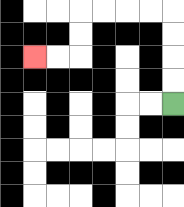{'start': '[7, 4]', 'end': '[1, 2]', 'path_directions': 'U,U,U,U,L,L,L,L,D,D,L,L', 'path_coordinates': '[[7, 4], [7, 3], [7, 2], [7, 1], [7, 0], [6, 0], [5, 0], [4, 0], [3, 0], [3, 1], [3, 2], [2, 2], [1, 2]]'}